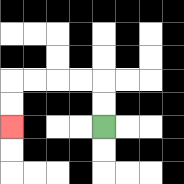{'start': '[4, 5]', 'end': '[0, 5]', 'path_directions': 'U,U,L,L,L,L,D,D', 'path_coordinates': '[[4, 5], [4, 4], [4, 3], [3, 3], [2, 3], [1, 3], [0, 3], [0, 4], [0, 5]]'}